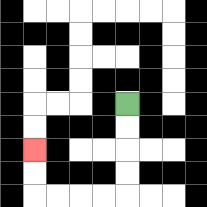{'start': '[5, 4]', 'end': '[1, 6]', 'path_directions': 'D,D,D,D,L,L,L,L,U,U', 'path_coordinates': '[[5, 4], [5, 5], [5, 6], [5, 7], [5, 8], [4, 8], [3, 8], [2, 8], [1, 8], [1, 7], [1, 6]]'}